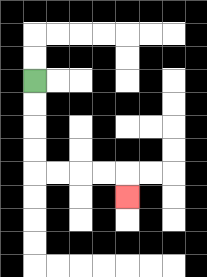{'start': '[1, 3]', 'end': '[5, 8]', 'path_directions': 'D,D,D,D,R,R,R,R,D', 'path_coordinates': '[[1, 3], [1, 4], [1, 5], [1, 6], [1, 7], [2, 7], [3, 7], [4, 7], [5, 7], [5, 8]]'}